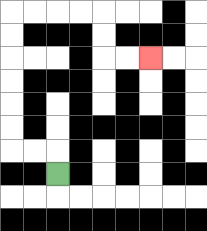{'start': '[2, 7]', 'end': '[6, 2]', 'path_directions': 'U,L,L,U,U,U,U,U,U,R,R,R,R,D,D,R,R', 'path_coordinates': '[[2, 7], [2, 6], [1, 6], [0, 6], [0, 5], [0, 4], [0, 3], [0, 2], [0, 1], [0, 0], [1, 0], [2, 0], [3, 0], [4, 0], [4, 1], [4, 2], [5, 2], [6, 2]]'}